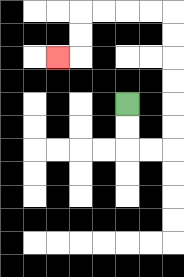{'start': '[5, 4]', 'end': '[2, 2]', 'path_directions': 'D,D,R,R,U,U,U,U,U,U,L,L,L,L,D,D,L', 'path_coordinates': '[[5, 4], [5, 5], [5, 6], [6, 6], [7, 6], [7, 5], [7, 4], [7, 3], [7, 2], [7, 1], [7, 0], [6, 0], [5, 0], [4, 0], [3, 0], [3, 1], [3, 2], [2, 2]]'}